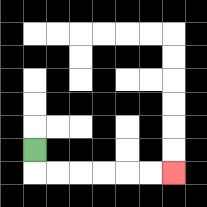{'start': '[1, 6]', 'end': '[7, 7]', 'path_directions': 'D,R,R,R,R,R,R', 'path_coordinates': '[[1, 6], [1, 7], [2, 7], [3, 7], [4, 7], [5, 7], [6, 7], [7, 7]]'}